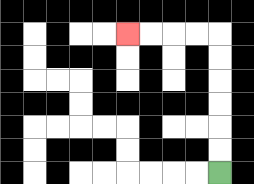{'start': '[9, 7]', 'end': '[5, 1]', 'path_directions': 'U,U,U,U,U,U,L,L,L,L', 'path_coordinates': '[[9, 7], [9, 6], [9, 5], [9, 4], [9, 3], [9, 2], [9, 1], [8, 1], [7, 1], [6, 1], [5, 1]]'}